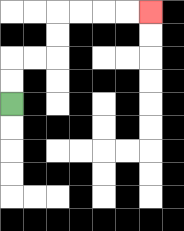{'start': '[0, 4]', 'end': '[6, 0]', 'path_directions': 'U,U,R,R,U,U,R,R,R,R', 'path_coordinates': '[[0, 4], [0, 3], [0, 2], [1, 2], [2, 2], [2, 1], [2, 0], [3, 0], [4, 0], [5, 0], [6, 0]]'}